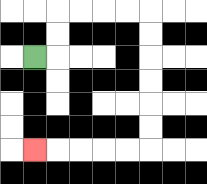{'start': '[1, 2]', 'end': '[1, 6]', 'path_directions': 'R,U,U,R,R,R,R,D,D,D,D,D,D,L,L,L,L,L', 'path_coordinates': '[[1, 2], [2, 2], [2, 1], [2, 0], [3, 0], [4, 0], [5, 0], [6, 0], [6, 1], [6, 2], [6, 3], [6, 4], [6, 5], [6, 6], [5, 6], [4, 6], [3, 6], [2, 6], [1, 6]]'}